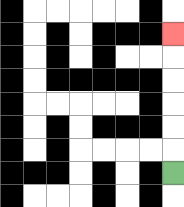{'start': '[7, 7]', 'end': '[7, 1]', 'path_directions': 'U,U,U,U,U,U', 'path_coordinates': '[[7, 7], [7, 6], [7, 5], [7, 4], [7, 3], [7, 2], [7, 1]]'}